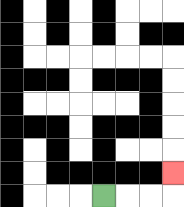{'start': '[4, 8]', 'end': '[7, 7]', 'path_directions': 'R,R,R,U', 'path_coordinates': '[[4, 8], [5, 8], [6, 8], [7, 8], [7, 7]]'}